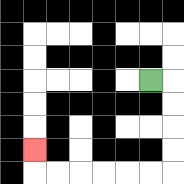{'start': '[6, 3]', 'end': '[1, 6]', 'path_directions': 'R,D,D,D,D,L,L,L,L,L,L,U', 'path_coordinates': '[[6, 3], [7, 3], [7, 4], [7, 5], [7, 6], [7, 7], [6, 7], [5, 7], [4, 7], [3, 7], [2, 7], [1, 7], [1, 6]]'}